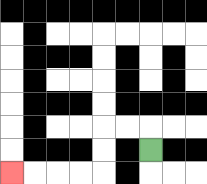{'start': '[6, 6]', 'end': '[0, 7]', 'path_directions': 'U,L,L,D,D,L,L,L,L', 'path_coordinates': '[[6, 6], [6, 5], [5, 5], [4, 5], [4, 6], [4, 7], [3, 7], [2, 7], [1, 7], [0, 7]]'}